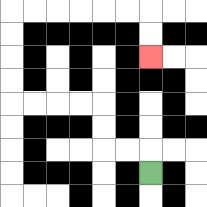{'start': '[6, 7]', 'end': '[6, 2]', 'path_directions': 'U,L,L,U,U,L,L,L,L,U,U,U,U,R,R,R,R,R,R,D,D', 'path_coordinates': '[[6, 7], [6, 6], [5, 6], [4, 6], [4, 5], [4, 4], [3, 4], [2, 4], [1, 4], [0, 4], [0, 3], [0, 2], [0, 1], [0, 0], [1, 0], [2, 0], [3, 0], [4, 0], [5, 0], [6, 0], [6, 1], [6, 2]]'}